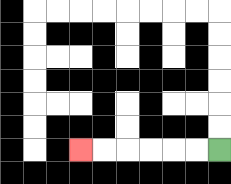{'start': '[9, 6]', 'end': '[3, 6]', 'path_directions': 'L,L,L,L,L,L', 'path_coordinates': '[[9, 6], [8, 6], [7, 6], [6, 6], [5, 6], [4, 6], [3, 6]]'}